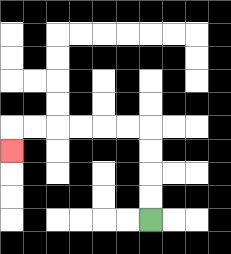{'start': '[6, 9]', 'end': '[0, 6]', 'path_directions': 'U,U,U,U,L,L,L,L,L,L,D', 'path_coordinates': '[[6, 9], [6, 8], [6, 7], [6, 6], [6, 5], [5, 5], [4, 5], [3, 5], [2, 5], [1, 5], [0, 5], [0, 6]]'}